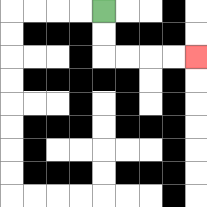{'start': '[4, 0]', 'end': '[8, 2]', 'path_directions': 'D,D,R,R,R,R', 'path_coordinates': '[[4, 0], [4, 1], [4, 2], [5, 2], [6, 2], [7, 2], [8, 2]]'}